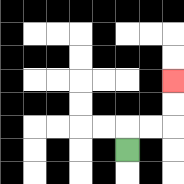{'start': '[5, 6]', 'end': '[7, 3]', 'path_directions': 'U,R,R,U,U', 'path_coordinates': '[[5, 6], [5, 5], [6, 5], [7, 5], [7, 4], [7, 3]]'}